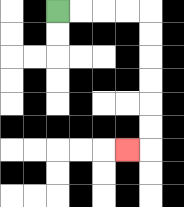{'start': '[2, 0]', 'end': '[5, 6]', 'path_directions': 'R,R,R,R,D,D,D,D,D,D,L', 'path_coordinates': '[[2, 0], [3, 0], [4, 0], [5, 0], [6, 0], [6, 1], [6, 2], [6, 3], [6, 4], [6, 5], [6, 6], [5, 6]]'}